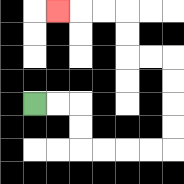{'start': '[1, 4]', 'end': '[2, 0]', 'path_directions': 'R,R,D,D,R,R,R,R,U,U,U,U,L,L,U,U,L,L,L', 'path_coordinates': '[[1, 4], [2, 4], [3, 4], [3, 5], [3, 6], [4, 6], [5, 6], [6, 6], [7, 6], [7, 5], [7, 4], [7, 3], [7, 2], [6, 2], [5, 2], [5, 1], [5, 0], [4, 0], [3, 0], [2, 0]]'}